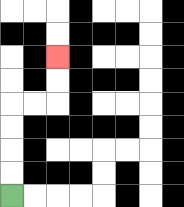{'start': '[0, 8]', 'end': '[2, 2]', 'path_directions': 'U,U,U,U,R,R,U,U', 'path_coordinates': '[[0, 8], [0, 7], [0, 6], [0, 5], [0, 4], [1, 4], [2, 4], [2, 3], [2, 2]]'}